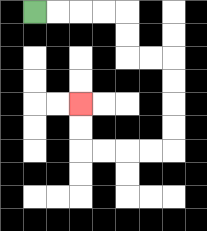{'start': '[1, 0]', 'end': '[3, 4]', 'path_directions': 'R,R,R,R,D,D,R,R,D,D,D,D,L,L,L,L,U,U', 'path_coordinates': '[[1, 0], [2, 0], [3, 0], [4, 0], [5, 0], [5, 1], [5, 2], [6, 2], [7, 2], [7, 3], [7, 4], [7, 5], [7, 6], [6, 6], [5, 6], [4, 6], [3, 6], [3, 5], [3, 4]]'}